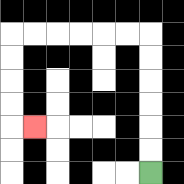{'start': '[6, 7]', 'end': '[1, 5]', 'path_directions': 'U,U,U,U,U,U,L,L,L,L,L,L,D,D,D,D,R', 'path_coordinates': '[[6, 7], [6, 6], [6, 5], [6, 4], [6, 3], [6, 2], [6, 1], [5, 1], [4, 1], [3, 1], [2, 1], [1, 1], [0, 1], [0, 2], [0, 3], [0, 4], [0, 5], [1, 5]]'}